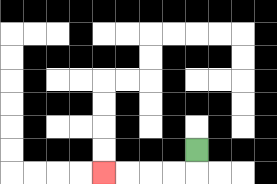{'start': '[8, 6]', 'end': '[4, 7]', 'path_directions': 'D,L,L,L,L', 'path_coordinates': '[[8, 6], [8, 7], [7, 7], [6, 7], [5, 7], [4, 7]]'}